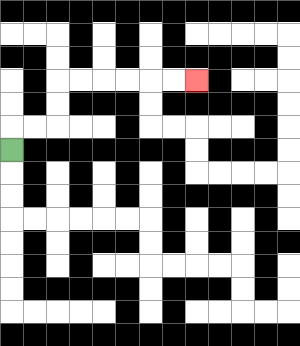{'start': '[0, 6]', 'end': '[8, 3]', 'path_directions': 'U,R,R,U,U,R,R,R,R,R,R', 'path_coordinates': '[[0, 6], [0, 5], [1, 5], [2, 5], [2, 4], [2, 3], [3, 3], [4, 3], [5, 3], [6, 3], [7, 3], [8, 3]]'}